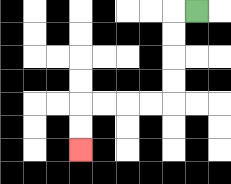{'start': '[8, 0]', 'end': '[3, 6]', 'path_directions': 'L,D,D,D,D,L,L,L,L,D,D', 'path_coordinates': '[[8, 0], [7, 0], [7, 1], [7, 2], [7, 3], [7, 4], [6, 4], [5, 4], [4, 4], [3, 4], [3, 5], [3, 6]]'}